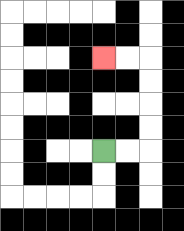{'start': '[4, 6]', 'end': '[4, 2]', 'path_directions': 'R,R,U,U,U,U,L,L', 'path_coordinates': '[[4, 6], [5, 6], [6, 6], [6, 5], [6, 4], [6, 3], [6, 2], [5, 2], [4, 2]]'}